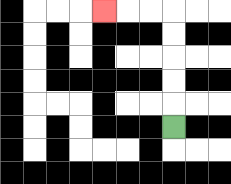{'start': '[7, 5]', 'end': '[4, 0]', 'path_directions': 'U,U,U,U,U,L,L,L', 'path_coordinates': '[[7, 5], [7, 4], [7, 3], [7, 2], [7, 1], [7, 0], [6, 0], [5, 0], [4, 0]]'}